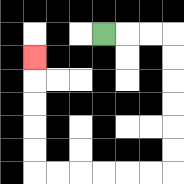{'start': '[4, 1]', 'end': '[1, 2]', 'path_directions': 'R,R,R,D,D,D,D,D,D,L,L,L,L,L,L,U,U,U,U,U', 'path_coordinates': '[[4, 1], [5, 1], [6, 1], [7, 1], [7, 2], [7, 3], [7, 4], [7, 5], [7, 6], [7, 7], [6, 7], [5, 7], [4, 7], [3, 7], [2, 7], [1, 7], [1, 6], [1, 5], [1, 4], [1, 3], [1, 2]]'}